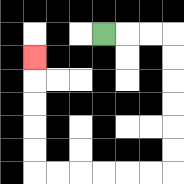{'start': '[4, 1]', 'end': '[1, 2]', 'path_directions': 'R,R,R,D,D,D,D,D,D,L,L,L,L,L,L,U,U,U,U,U', 'path_coordinates': '[[4, 1], [5, 1], [6, 1], [7, 1], [7, 2], [7, 3], [7, 4], [7, 5], [7, 6], [7, 7], [6, 7], [5, 7], [4, 7], [3, 7], [2, 7], [1, 7], [1, 6], [1, 5], [1, 4], [1, 3], [1, 2]]'}